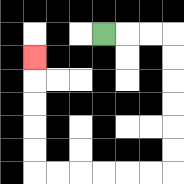{'start': '[4, 1]', 'end': '[1, 2]', 'path_directions': 'R,R,R,D,D,D,D,D,D,L,L,L,L,L,L,U,U,U,U,U', 'path_coordinates': '[[4, 1], [5, 1], [6, 1], [7, 1], [7, 2], [7, 3], [7, 4], [7, 5], [7, 6], [7, 7], [6, 7], [5, 7], [4, 7], [3, 7], [2, 7], [1, 7], [1, 6], [1, 5], [1, 4], [1, 3], [1, 2]]'}